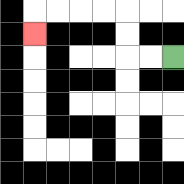{'start': '[7, 2]', 'end': '[1, 1]', 'path_directions': 'L,L,U,U,L,L,L,L,D', 'path_coordinates': '[[7, 2], [6, 2], [5, 2], [5, 1], [5, 0], [4, 0], [3, 0], [2, 0], [1, 0], [1, 1]]'}